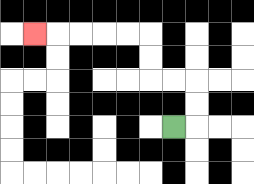{'start': '[7, 5]', 'end': '[1, 1]', 'path_directions': 'R,U,U,L,L,U,U,L,L,L,L,L', 'path_coordinates': '[[7, 5], [8, 5], [8, 4], [8, 3], [7, 3], [6, 3], [6, 2], [6, 1], [5, 1], [4, 1], [3, 1], [2, 1], [1, 1]]'}